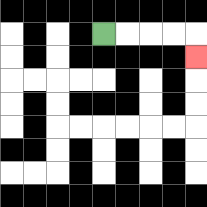{'start': '[4, 1]', 'end': '[8, 2]', 'path_directions': 'R,R,R,R,D', 'path_coordinates': '[[4, 1], [5, 1], [6, 1], [7, 1], [8, 1], [8, 2]]'}